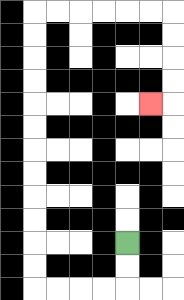{'start': '[5, 10]', 'end': '[6, 4]', 'path_directions': 'D,D,L,L,L,L,U,U,U,U,U,U,U,U,U,U,U,U,R,R,R,R,R,R,D,D,D,D,L', 'path_coordinates': '[[5, 10], [5, 11], [5, 12], [4, 12], [3, 12], [2, 12], [1, 12], [1, 11], [1, 10], [1, 9], [1, 8], [1, 7], [1, 6], [1, 5], [1, 4], [1, 3], [1, 2], [1, 1], [1, 0], [2, 0], [3, 0], [4, 0], [5, 0], [6, 0], [7, 0], [7, 1], [7, 2], [7, 3], [7, 4], [6, 4]]'}